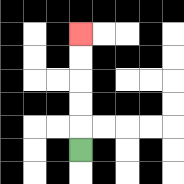{'start': '[3, 6]', 'end': '[3, 1]', 'path_directions': 'U,U,U,U,U', 'path_coordinates': '[[3, 6], [3, 5], [3, 4], [3, 3], [3, 2], [3, 1]]'}